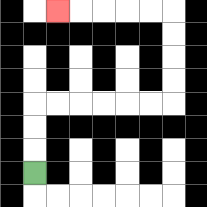{'start': '[1, 7]', 'end': '[2, 0]', 'path_directions': 'U,U,U,R,R,R,R,R,R,U,U,U,U,L,L,L,L,L', 'path_coordinates': '[[1, 7], [1, 6], [1, 5], [1, 4], [2, 4], [3, 4], [4, 4], [5, 4], [6, 4], [7, 4], [7, 3], [7, 2], [7, 1], [7, 0], [6, 0], [5, 0], [4, 0], [3, 0], [2, 0]]'}